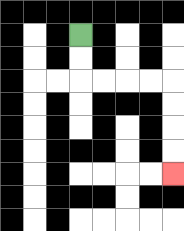{'start': '[3, 1]', 'end': '[7, 7]', 'path_directions': 'D,D,R,R,R,R,D,D,D,D', 'path_coordinates': '[[3, 1], [3, 2], [3, 3], [4, 3], [5, 3], [6, 3], [7, 3], [7, 4], [7, 5], [7, 6], [7, 7]]'}